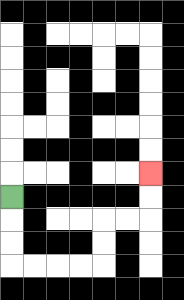{'start': '[0, 8]', 'end': '[6, 7]', 'path_directions': 'D,D,D,R,R,R,R,U,U,R,R,U,U', 'path_coordinates': '[[0, 8], [0, 9], [0, 10], [0, 11], [1, 11], [2, 11], [3, 11], [4, 11], [4, 10], [4, 9], [5, 9], [6, 9], [6, 8], [6, 7]]'}